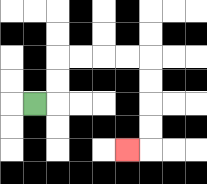{'start': '[1, 4]', 'end': '[5, 6]', 'path_directions': 'R,U,U,R,R,R,R,D,D,D,D,L', 'path_coordinates': '[[1, 4], [2, 4], [2, 3], [2, 2], [3, 2], [4, 2], [5, 2], [6, 2], [6, 3], [6, 4], [6, 5], [6, 6], [5, 6]]'}